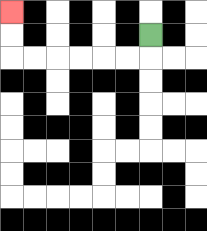{'start': '[6, 1]', 'end': '[0, 0]', 'path_directions': 'D,L,L,L,L,L,L,U,U', 'path_coordinates': '[[6, 1], [6, 2], [5, 2], [4, 2], [3, 2], [2, 2], [1, 2], [0, 2], [0, 1], [0, 0]]'}